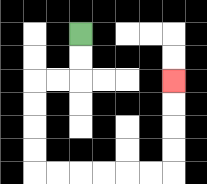{'start': '[3, 1]', 'end': '[7, 3]', 'path_directions': 'D,D,L,L,D,D,D,D,R,R,R,R,R,R,U,U,U,U', 'path_coordinates': '[[3, 1], [3, 2], [3, 3], [2, 3], [1, 3], [1, 4], [1, 5], [1, 6], [1, 7], [2, 7], [3, 7], [4, 7], [5, 7], [6, 7], [7, 7], [7, 6], [7, 5], [7, 4], [7, 3]]'}